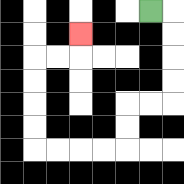{'start': '[6, 0]', 'end': '[3, 1]', 'path_directions': 'R,D,D,D,D,L,L,D,D,L,L,L,L,U,U,U,U,R,R,U', 'path_coordinates': '[[6, 0], [7, 0], [7, 1], [7, 2], [7, 3], [7, 4], [6, 4], [5, 4], [5, 5], [5, 6], [4, 6], [3, 6], [2, 6], [1, 6], [1, 5], [1, 4], [1, 3], [1, 2], [2, 2], [3, 2], [3, 1]]'}